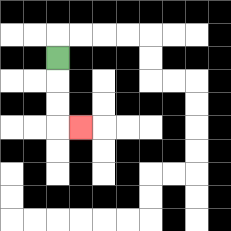{'start': '[2, 2]', 'end': '[3, 5]', 'path_directions': 'D,D,D,R', 'path_coordinates': '[[2, 2], [2, 3], [2, 4], [2, 5], [3, 5]]'}